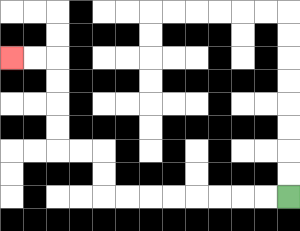{'start': '[12, 8]', 'end': '[0, 2]', 'path_directions': 'L,L,L,L,L,L,L,L,U,U,L,L,U,U,U,U,L,L', 'path_coordinates': '[[12, 8], [11, 8], [10, 8], [9, 8], [8, 8], [7, 8], [6, 8], [5, 8], [4, 8], [4, 7], [4, 6], [3, 6], [2, 6], [2, 5], [2, 4], [2, 3], [2, 2], [1, 2], [0, 2]]'}